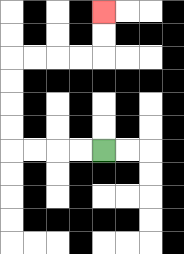{'start': '[4, 6]', 'end': '[4, 0]', 'path_directions': 'L,L,L,L,U,U,U,U,R,R,R,R,U,U', 'path_coordinates': '[[4, 6], [3, 6], [2, 6], [1, 6], [0, 6], [0, 5], [0, 4], [0, 3], [0, 2], [1, 2], [2, 2], [3, 2], [4, 2], [4, 1], [4, 0]]'}